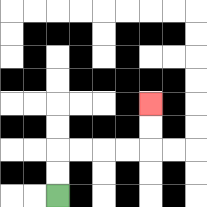{'start': '[2, 8]', 'end': '[6, 4]', 'path_directions': 'U,U,R,R,R,R,U,U', 'path_coordinates': '[[2, 8], [2, 7], [2, 6], [3, 6], [4, 6], [5, 6], [6, 6], [6, 5], [6, 4]]'}